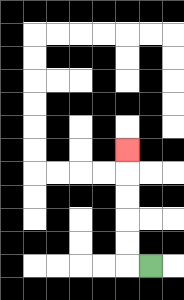{'start': '[6, 11]', 'end': '[5, 6]', 'path_directions': 'L,U,U,U,U,U', 'path_coordinates': '[[6, 11], [5, 11], [5, 10], [5, 9], [5, 8], [5, 7], [5, 6]]'}